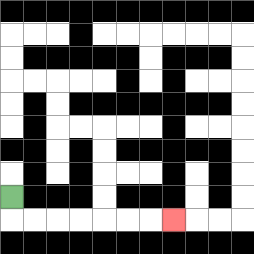{'start': '[0, 8]', 'end': '[7, 9]', 'path_directions': 'D,R,R,R,R,R,R,R', 'path_coordinates': '[[0, 8], [0, 9], [1, 9], [2, 9], [3, 9], [4, 9], [5, 9], [6, 9], [7, 9]]'}